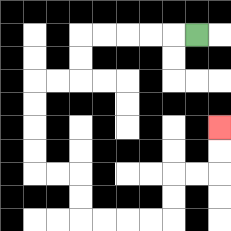{'start': '[8, 1]', 'end': '[9, 5]', 'path_directions': 'L,L,L,L,L,D,D,L,L,D,D,D,D,R,R,D,D,R,R,R,R,U,U,R,R,U,U', 'path_coordinates': '[[8, 1], [7, 1], [6, 1], [5, 1], [4, 1], [3, 1], [3, 2], [3, 3], [2, 3], [1, 3], [1, 4], [1, 5], [1, 6], [1, 7], [2, 7], [3, 7], [3, 8], [3, 9], [4, 9], [5, 9], [6, 9], [7, 9], [7, 8], [7, 7], [8, 7], [9, 7], [9, 6], [9, 5]]'}